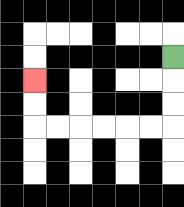{'start': '[7, 2]', 'end': '[1, 3]', 'path_directions': 'D,D,D,L,L,L,L,L,L,U,U', 'path_coordinates': '[[7, 2], [7, 3], [7, 4], [7, 5], [6, 5], [5, 5], [4, 5], [3, 5], [2, 5], [1, 5], [1, 4], [1, 3]]'}